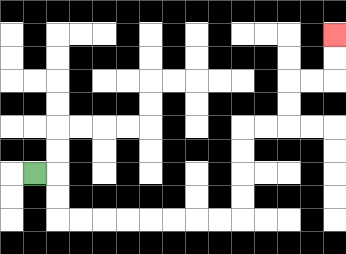{'start': '[1, 7]', 'end': '[14, 1]', 'path_directions': 'R,D,D,R,R,R,R,R,R,R,R,U,U,U,U,R,R,U,U,R,R,U,U', 'path_coordinates': '[[1, 7], [2, 7], [2, 8], [2, 9], [3, 9], [4, 9], [5, 9], [6, 9], [7, 9], [8, 9], [9, 9], [10, 9], [10, 8], [10, 7], [10, 6], [10, 5], [11, 5], [12, 5], [12, 4], [12, 3], [13, 3], [14, 3], [14, 2], [14, 1]]'}